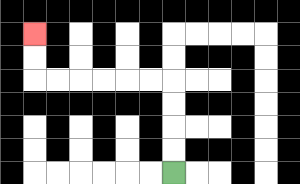{'start': '[7, 7]', 'end': '[1, 1]', 'path_directions': 'U,U,U,U,L,L,L,L,L,L,U,U', 'path_coordinates': '[[7, 7], [7, 6], [7, 5], [7, 4], [7, 3], [6, 3], [5, 3], [4, 3], [3, 3], [2, 3], [1, 3], [1, 2], [1, 1]]'}